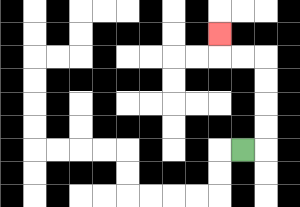{'start': '[10, 6]', 'end': '[9, 1]', 'path_directions': 'R,U,U,U,U,L,L,U', 'path_coordinates': '[[10, 6], [11, 6], [11, 5], [11, 4], [11, 3], [11, 2], [10, 2], [9, 2], [9, 1]]'}